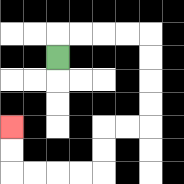{'start': '[2, 2]', 'end': '[0, 5]', 'path_directions': 'U,R,R,R,R,D,D,D,D,L,L,D,D,L,L,L,L,U,U', 'path_coordinates': '[[2, 2], [2, 1], [3, 1], [4, 1], [5, 1], [6, 1], [6, 2], [6, 3], [6, 4], [6, 5], [5, 5], [4, 5], [4, 6], [4, 7], [3, 7], [2, 7], [1, 7], [0, 7], [0, 6], [0, 5]]'}